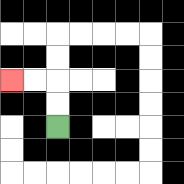{'start': '[2, 5]', 'end': '[0, 3]', 'path_directions': 'U,U,L,L', 'path_coordinates': '[[2, 5], [2, 4], [2, 3], [1, 3], [0, 3]]'}